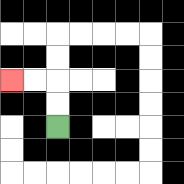{'start': '[2, 5]', 'end': '[0, 3]', 'path_directions': 'U,U,L,L', 'path_coordinates': '[[2, 5], [2, 4], [2, 3], [1, 3], [0, 3]]'}